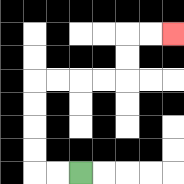{'start': '[3, 7]', 'end': '[7, 1]', 'path_directions': 'L,L,U,U,U,U,R,R,R,R,U,U,R,R', 'path_coordinates': '[[3, 7], [2, 7], [1, 7], [1, 6], [1, 5], [1, 4], [1, 3], [2, 3], [3, 3], [4, 3], [5, 3], [5, 2], [5, 1], [6, 1], [7, 1]]'}